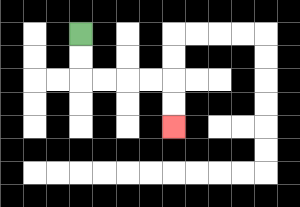{'start': '[3, 1]', 'end': '[7, 5]', 'path_directions': 'D,D,R,R,R,R,D,D', 'path_coordinates': '[[3, 1], [3, 2], [3, 3], [4, 3], [5, 3], [6, 3], [7, 3], [7, 4], [7, 5]]'}